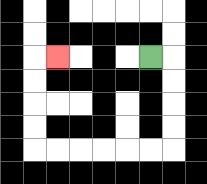{'start': '[6, 2]', 'end': '[2, 2]', 'path_directions': 'R,D,D,D,D,L,L,L,L,L,L,U,U,U,U,R', 'path_coordinates': '[[6, 2], [7, 2], [7, 3], [7, 4], [7, 5], [7, 6], [6, 6], [5, 6], [4, 6], [3, 6], [2, 6], [1, 6], [1, 5], [1, 4], [1, 3], [1, 2], [2, 2]]'}